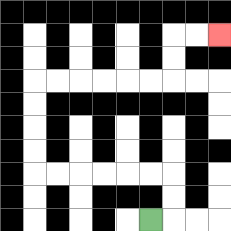{'start': '[6, 9]', 'end': '[9, 1]', 'path_directions': 'R,U,U,L,L,L,L,L,L,U,U,U,U,R,R,R,R,R,R,U,U,R,R', 'path_coordinates': '[[6, 9], [7, 9], [7, 8], [7, 7], [6, 7], [5, 7], [4, 7], [3, 7], [2, 7], [1, 7], [1, 6], [1, 5], [1, 4], [1, 3], [2, 3], [3, 3], [4, 3], [5, 3], [6, 3], [7, 3], [7, 2], [7, 1], [8, 1], [9, 1]]'}